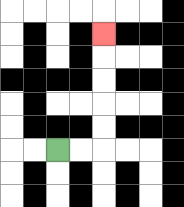{'start': '[2, 6]', 'end': '[4, 1]', 'path_directions': 'R,R,U,U,U,U,U', 'path_coordinates': '[[2, 6], [3, 6], [4, 6], [4, 5], [4, 4], [4, 3], [4, 2], [4, 1]]'}